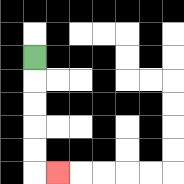{'start': '[1, 2]', 'end': '[2, 7]', 'path_directions': 'D,D,D,D,D,R', 'path_coordinates': '[[1, 2], [1, 3], [1, 4], [1, 5], [1, 6], [1, 7], [2, 7]]'}